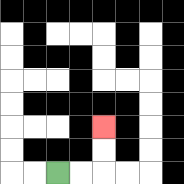{'start': '[2, 7]', 'end': '[4, 5]', 'path_directions': 'R,R,U,U', 'path_coordinates': '[[2, 7], [3, 7], [4, 7], [4, 6], [4, 5]]'}